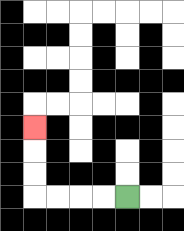{'start': '[5, 8]', 'end': '[1, 5]', 'path_directions': 'L,L,L,L,U,U,U', 'path_coordinates': '[[5, 8], [4, 8], [3, 8], [2, 8], [1, 8], [1, 7], [1, 6], [1, 5]]'}